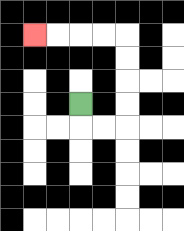{'start': '[3, 4]', 'end': '[1, 1]', 'path_directions': 'D,R,R,U,U,U,U,L,L,L,L', 'path_coordinates': '[[3, 4], [3, 5], [4, 5], [5, 5], [5, 4], [5, 3], [5, 2], [5, 1], [4, 1], [3, 1], [2, 1], [1, 1]]'}